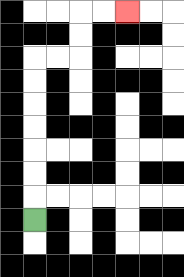{'start': '[1, 9]', 'end': '[5, 0]', 'path_directions': 'U,U,U,U,U,U,U,R,R,U,U,R,R', 'path_coordinates': '[[1, 9], [1, 8], [1, 7], [1, 6], [1, 5], [1, 4], [1, 3], [1, 2], [2, 2], [3, 2], [3, 1], [3, 0], [4, 0], [5, 0]]'}